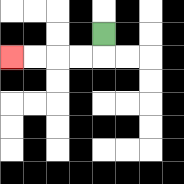{'start': '[4, 1]', 'end': '[0, 2]', 'path_directions': 'D,L,L,L,L', 'path_coordinates': '[[4, 1], [4, 2], [3, 2], [2, 2], [1, 2], [0, 2]]'}